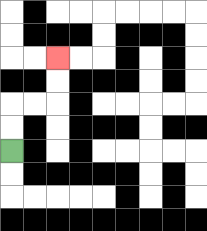{'start': '[0, 6]', 'end': '[2, 2]', 'path_directions': 'U,U,R,R,U,U', 'path_coordinates': '[[0, 6], [0, 5], [0, 4], [1, 4], [2, 4], [2, 3], [2, 2]]'}